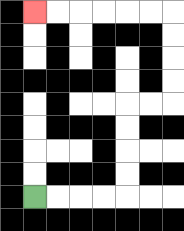{'start': '[1, 8]', 'end': '[1, 0]', 'path_directions': 'R,R,R,R,U,U,U,U,R,R,U,U,U,U,L,L,L,L,L,L', 'path_coordinates': '[[1, 8], [2, 8], [3, 8], [4, 8], [5, 8], [5, 7], [5, 6], [5, 5], [5, 4], [6, 4], [7, 4], [7, 3], [7, 2], [7, 1], [7, 0], [6, 0], [5, 0], [4, 0], [3, 0], [2, 0], [1, 0]]'}